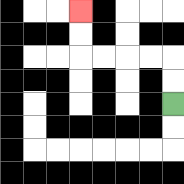{'start': '[7, 4]', 'end': '[3, 0]', 'path_directions': 'U,U,L,L,L,L,U,U', 'path_coordinates': '[[7, 4], [7, 3], [7, 2], [6, 2], [5, 2], [4, 2], [3, 2], [3, 1], [3, 0]]'}